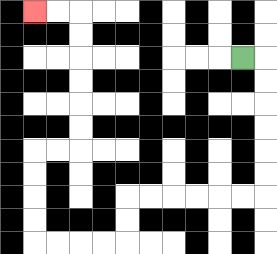{'start': '[10, 2]', 'end': '[1, 0]', 'path_directions': 'R,D,D,D,D,D,D,L,L,L,L,L,L,D,D,L,L,L,L,U,U,U,U,R,R,U,U,U,U,U,U,L,L', 'path_coordinates': '[[10, 2], [11, 2], [11, 3], [11, 4], [11, 5], [11, 6], [11, 7], [11, 8], [10, 8], [9, 8], [8, 8], [7, 8], [6, 8], [5, 8], [5, 9], [5, 10], [4, 10], [3, 10], [2, 10], [1, 10], [1, 9], [1, 8], [1, 7], [1, 6], [2, 6], [3, 6], [3, 5], [3, 4], [3, 3], [3, 2], [3, 1], [3, 0], [2, 0], [1, 0]]'}